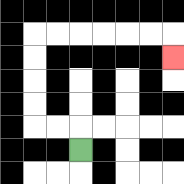{'start': '[3, 6]', 'end': '[7, 2]', 'path_directions': 'U,L,L,U,U,U,U,R,R,R,R,R,R,D', 'path_coordinates': '[[3, 6], [3, 5], [2, 5], [1, 5], [1, 4], [1, 3], [1, 2], [1, 1], [2, 1], [3, 1], [4, 1], [5, 1], [6, 1], [7, 1], [7, 2]]'}